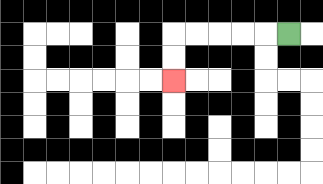{'start': '[12, 1]', 'end': '[7, 3]', 'path_directions': 'L,L,L,L,L,D,D', 'path_coordinates': '[[12, 1], [11, 1], [10, 1], [9, 1], [8, 1], [7, 1], [7, 2], [7, 3]]'}